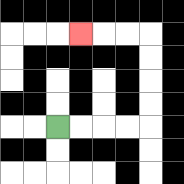{'start': '[2, 5]', 'end': '[3, 1]', 'path_directions': 'R,R,R,R,U,U,U,U,L,L,L', 'path_coordinates': '[[2, 5], [3, 5], [4, 5], [5, 5], [6, 5], [6, 4], [6, 3], [6, 2], [6, 1], [5, 1], [4, 1], [3, 1]]'}